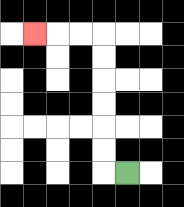{'start': '[5, 7]', 'end': '[1, 1]', 'path_directions': 'L,U,U,U,U,U,U,L,L,L', 'path_coordinates': '[[5, 7], [4, 7], [4, 6], [4, 5], [4, 4], [4, 3], [4, 2], [4, 1], [3, 1], [2, 1], [1, 1]]'}